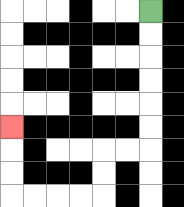{'start': '[6, 0]', 'end': '[0, 5]', 'path_directions': 'D,D,D,D,D,D,L,L,D,D,L,L,L,L,U,U,U', 'path_coordinates': '[[6, 0], [6, 1], [6, 2], [6, 3], [6, 4], [6, 5], [6, 6], [5, 6], [4, 6], [4, 7], [4, 8], [3, 8], [2, 8], [1, 8], [0, 8], [0, 7], [0, 6], [0, 5]]'}